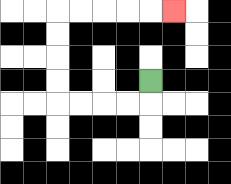{'start': '[6, 3]', 'end': '[7, 0]', 'path_directions': 'D,L,L,L,L,U,U,U,U,R,R,R,R,R', 'path_coordinates': '[[6, 3], [6, 4], [5, 4], [4, 4], [3, 4], [2, 4], [2, 3], [2, 2], [2, 1], [2, 0], [3, 0], [4, 0], [5, 0], [6, 0], [7, 0]]'}